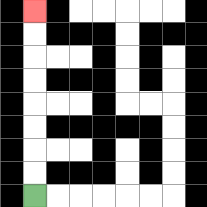{'start': '[1, 8]', 'end': '[1, 0]', 'path_directions': 'U,U,U,U,U,U,U,U', 'path_coordinates': '[[1, 8], [1, 7], [1, 6], [1, 5], [1, 4], [1, 3], [1, 2], [1, 1], [1, 0]]'}